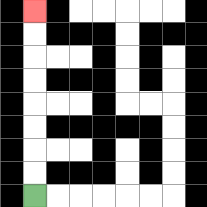{'start': '[1, 8]', 'end': '[1, 0]', 'path_directions': 'U,U,U,U,U,U,U,U', 'path_coordinates': '[[1, 8], [1, 7], [1, 6], [1, 5], [1, 4], [1, 3], [1, 2], [1, 1], [1, 0]]'}